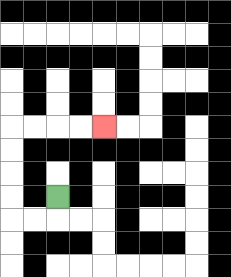{'start': '[2, 8]', 'end': '[4, 5]', 'path_directions': 'D,L,L,U,U,U,U,R,R,R,R', 'path_coordinates': '[[2, 8], [2, 9], [1, 9], [0, 9], [0, 8], [0, 7], [0, 6], [0, 5], [1, 5], [2, 5], [3, 5], [4, 5]]'}